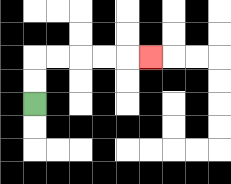{'start': '[1, 4]', 'end': '[6, 2]', 'path_directions': 'U,U,R,R,R,R,R', 'path_coordinates': '[[1, 4], [1, 3], [1, 2], [2, 2], [3, 2], [4, 2], [5, 2], [6, 2]]'}